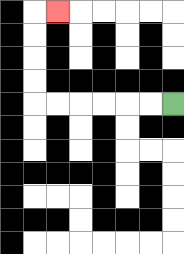{'start': '[7, 4]', 'end': '[2, 0]', 'path_directions': 'L,L,L,L,L,L,U,U,U,U,R', 'path_coordinates': '[[7, 4], [6, 4], [5, 4], [4, 4], [3, 4], [2, 4], [1, 4], [1, 3], [1, 2], [1, 1], [1, 0], [2, 0]]'}